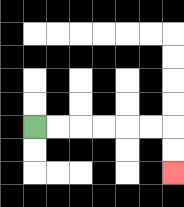{'start': '[1, 5]', 'end': '[7, 7]', 'path_directions': 'R,R,R,R,R,R,D,D', 'path_coordinates': '[[1, 5], [2, 5], [3, 5], [4, 5], [5, 5], [6, 5], [7, 5], [7, 6], [7, 7]]'}